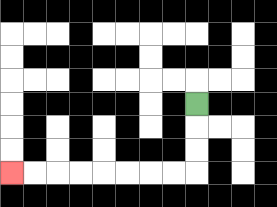{'start': '[8, 4]', 'end': '[0, 7]', 'path_directions': 'D,D,D,L,L,L,L,L,L,L,L', 'path_coordinates': '[[8, 4], [8, 5], [8, 6], [8, 7], [7, 7], [6, 7], [5, 7], [4, 7], [3, 7], [2, 7], [1, 7], [0, 7]]'}